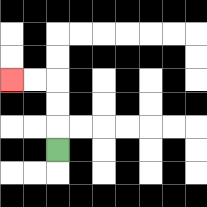{'start': '[2, 6]', 'end': '[0, 3]', 'path_directions': 'U,U,U,L,L', 'path_coordinates': '[[2, 6], [2, 5], [2, 4], [2, 3], [1, 3], [0, 3]]'}